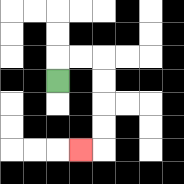{'start': '[2, 3]', 'end': '[3, 6]', 'path_directions': 'U,R,R,D,D,D,D,L', 'path_coordinates': '[[2, 3], [2, 2], [3, 2], [4, 2], [4, 3], [4, 4], [4, 5], [4, 6], [3, 6]]'}